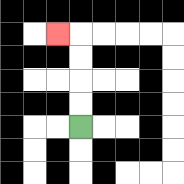{'start': '[3, 5]', 'end': '[2, 1]', 'path_directions': 'U,U,U,U,L', 'path_coordinates': '[[3, 5], [3, 4], [3, 3], [3, 2], [3, 1], [2, 1]]'}